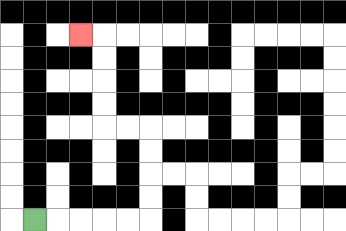{'start': '[1, 9]', 'end': '[3, 1]', 'path_directions': 'R,R,R,R,R,U,U,U,U,L,L,U,U,U,U,L', 'path_coordinates': '[[1, 9], [2, 9], [3, 9], [4, 9], [5, 9], [6, 9], [6, 8], [6, 7], [6, 6], [6, 5], [5, 5], [4, 5], [4, 4], [4, 3], [4, 2], [4, 1], [3, 1]]'}